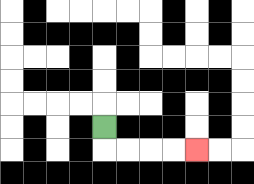{'start': '[4, 5]', 'end': '[8, 6]', 'path_directions': 'D,R,R,R,R', 'path_coordinates': '[[4, 5], [4, 6], [5, 6], [6, 6], [7, 6], [8, 6]]'}